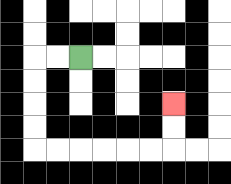{'start': '[3, 2]', 'end': '[7, 4]', 'path_directions': 'L,L,D,D,D,D,R,R,R,R,R,R,U,U', 'path_coordinates': '[[3, 2], [2, 2], [1, 2], [1, 3], [1, 4], [1, 5], [1, 6], [2, 6], [3, 6], [4, 6], [5, 6], [6, 6], [7, 6], [7, 5], [7, 4]]'}